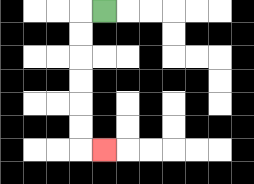{'start': '[4, 0]', 'end': '[4, 6]', 'path_directions': 'L,D,D,D,D,D,D,R', 'path_coordinates': '[[4, 0], [3, 0], [3, 1], [3, 2], [3, 3], [3, 4], [3, 5], [3, 6], [4, 6]]'}